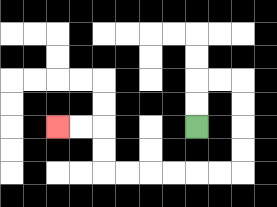{'start': '[8, 5]', 'end': '[2, 5]', 'path_directions': 'U,U,R,R,D,D,D,D,L,L,L,L,L,L,U,U,L,L', 'path_coordinates': '[[8, 5], [8, 4], [8, 3], [9, 3], [10, 3], [10, 4], [10, 5], [10, 6], [10, 7], [9, 7], [8, 7], [7, 7], [6, 7], [5, 7], [4, 7], [4, 6], [4, 5], [3, 5], [2, 5]]'}